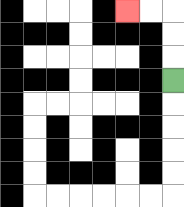{'start': '[7, 3]', 'end': '[5, 0]', 'path_directions': 'U,U,U,L,L', 'path_coordinates': '[[7, 3], [7, 2], [7, 1], [7, 0], [6, 0], [5, 0]]'}